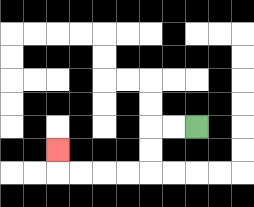{'start': '[8, 5]', 'end': '[2, 6]', 'path_directions': 'L,L,D,D,L,L,L,L,U', 'path_coordinates': '[[8, 5], [7, 5], [6, 5], [6, 6], [6, 7], [5, 7], [4, 7], [3, 7], [2, 7], [2, 6]]'}